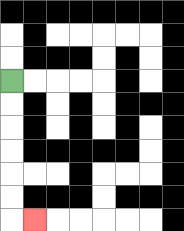{'start': '[0, 3]', 'end': '[1, 9]', 'path_directions': 'D,D,D,D,D,D,R', 'path_coordinates': '[[0, 3], [0, 4], [0, 5], [0, 6], [0, 7], [0, 8], [0, 9], [1, 9]]'}